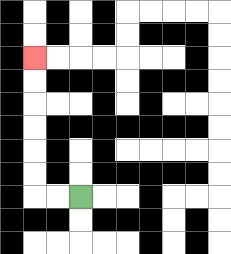{'start': '[3, 8]', 'end': '[1, 2]', 'path_directions': 'L,L,U,U,U,U,U,U', 'path_coordinates': '[[3, 8], [2, 8], [1, 8], [1, 7], [1, 6], [1, 5], [1, 4], [1, 3], [1, 2]]'}